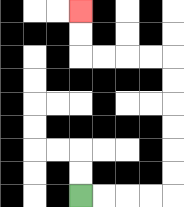{'start': '[3, 8]', 'end': '[3, 0]', 'path_directions': 'R,R,R,R,U,U,U,U,U,U,L,L,L,L,U,U', 'path_coordinates': '[[3, 8], [4, 8], [5, 8], [6, 8], [7, 8], [7, 7], [7, 6], [7, 5], [7, 4], [7, 3], [7, 2], [6, 2], [5, 2], [4, 2], [3, 2], [3, 1], [3, 0]]'}